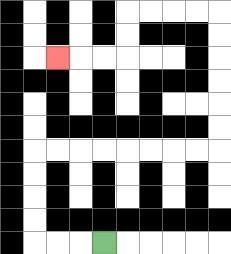{'start': '[4, 10]', 'end': '[2, 2]', 'path_directions': 'L,L,L,U,U,U,U,R,R,R,R,R,R,R,R,U,U,U,U,U,U,L,L,L,L,D,D,L,L,L', 'path_coordinates': '[[4, 10], [3, 10], [2, 10], [1, 10], [1, 9], [1, 8], [1, 7], [1, 6], [2, 6], [3, 6], [4, 6], [5, 6], [6, 6], [7, 6], [8, 6], [9, 6], [9, 5], [9, 4], [9, 3], [9, 2], [9, 1], [9, 0], [8, 0], [7, 0], [6, 0], [5, 0], [5, 1], [5, 2], [4, 2], [3, 2], [2, 2]]'}